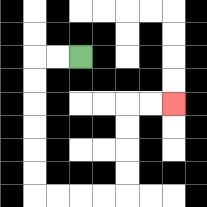{'start': '[3, 2]', 'end': '[7, 4]', 'path_directions': 'L,L,D,D,D,D,D,D,R,R,R,R,U,U,U,U,R,R', 'path_coordinates': '[[3, 2], [2, 2], [1, 2], [1, 3], [1, 4], [1, 5], [1, 6], [1, 7], [1, 8], [2, 8], [3, 8], [4, 8], [5, 8], [5, 7], [5, 6], [5, 5], [5, 4], [6, 4], [7, 4]]'}